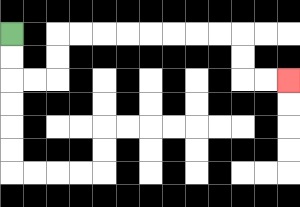{'start': '[0, 1]', 'end': '[12, 3]', 'path_directions': 'D,D,R,R,U,U,R,R,R,R,R,R,R,R,D,D,R,R', 'path_coordinates': '[[0, 1], [0, 2], [0, 3], [1, 3], [2, 3], [2, 2], [2, 1], [3, 1], [4, 1], [5, 1], [6, 1], [7, 1], [8, 1], [9, 1], [10, 1], [10, 2], [10, 3], [11, 3], [12, 3]]'}